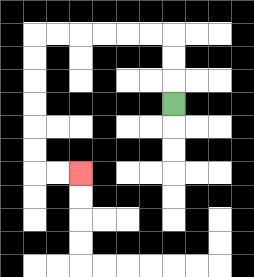{'start': '[7, 4]', 'end': '[3, 7]', 'path_directions': 'U,U,U,L,L,L,L,L,L,D,D,D,D,D,D,R,R', 'path_coordinates': '[[7, 4], [7, 3], [7, 2], [7, 1], [6, 1], [5, 1], [4, 1], [3, 1], [2, 1], [1, 1], [1, 2], [1, 3], [1, 4], [1, 5], [1, 6], [1, 7], [2, 7], [3, 7]]'}